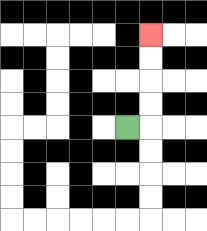{'start': '[5, 5]', 'end': '[6, 1]', 'path_directions': 'R,U,U,U,U', 'path_coordinates': '[[5, 5], [6, 5], [6, 4], [6, 3], [6, 2], [6, 1]]'}